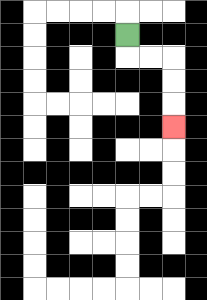{'start': '[5, 1]', 'end': '[7, 5]', 'path_directions': 'D,R,R,D,D,D', 'path_coordinates': '[[5, 1], [5, 2], [6, 2], [7, 2], [7, 3], [7, 4], [7, 5]]'}